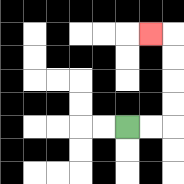{'start': '[5, 5]', 'end': '[6, 1]', 'path_directions': 'R,R,U,U,U,U,L', 'path_coordinates': '[[5, 5], [6, 5], [7, 5], [7, 4], [7, 3], [7, 2], [7, 1], [6, 1]]'}